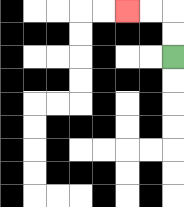{'start': '[7, 2]', 'end': '[5, 0]', 'path_directions': 'U,U,L,L', 'path_coordinates': '[[7, 2], [7, 1], [7, 0], [6, 0], [5, 0]]'}